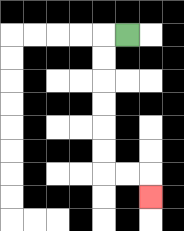{'start': '[5, 1]', 'end': '[6, 8]', 'path_directions': 'L,D,D,D,D,D,D,R,R,D', 'path_coordinates': '[[5, 1], [4, 1], [4, 2], [4, 3], [4, 4], [4, 5], [4, 6], [4, 7], [5, 7], [6, 7], [6, 8]]'}